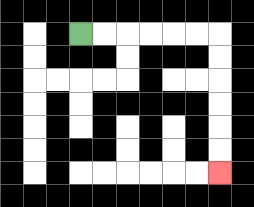{'start': '[3, 1]', 'end': '[9, 7]', 'path_directions': 'R,R,R,R,R,R,D,D,D,D,D,D', 'path_coordinates': '[[3, 1], [4, 1], [5, 1], [6, 1], [7, 1], [8, 1], [9, 1], [9, 2], [9, 3], [9, 4], [9, 5], [9, 6], [9, 7]]'}